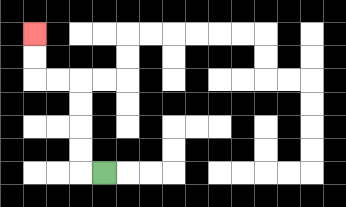{'start': '[4, 7]', 'end': '[1, 1]', 'path_directions': 'L,U,U,U,U,L,L,U,U', 'path_coordinates': '[[4, 7], [3, 7], [3, 6], [3, 5], [3, 4], [3, 3], [2, 3], [1, 3], [1, 2], [1, 1]]'}